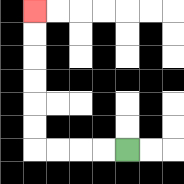{'start': '[5, 6]', 'end': '[1, 0]', 'path_directions': 'L,L,L,L,U,U,U,U,U,U', 'path_coordinates': '[[5, 6], [4, 6], [3, 6], [2, 6], [1, 6], [1, 5], [1, 4], [1, 3], [1, 2], [1, 1], [1, 0]]'}